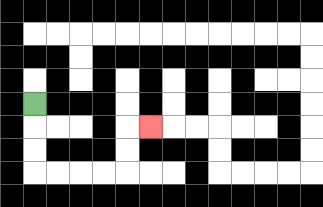{'start': '[1, 4]', 'end': '[6, 5]', 'path_directions': 'D,D,D,R,R,R,R,U,U,R', 'path_coordinates': '[[1, 4], [1, 5], [1, 6], [1, 7], [2, 7], [3, 7], [4, 7], [5, 7], [5, 6], [5, 5], [6, 5]]'}